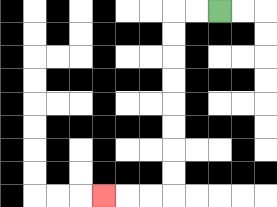{'start': '[9, 0]', 'end': '[4, 8]', 'path_directions': 'L,L,D,D,D,D,D,D,D,D,L,L,L', 'path_coordinates': '[[9, 0], [8, 0], [7, 0], [7, 1], [7, 2], [7, 3], [7, 4], [7, 5], [7, 6], [7, 7], [7, 8], [6, 8], [5, 8], [4, 8]]'}